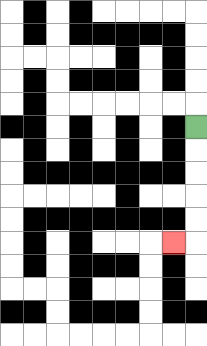{'start': '[8, 5]', 'end': '[7, 10]', 'path_directions': 'D,D,D,D,D,L', 'path_coordinates': '[[8, 5], [8, 6], [8, 7], [8, 8], [8, 9], [8, 10], [7, 10]]'}